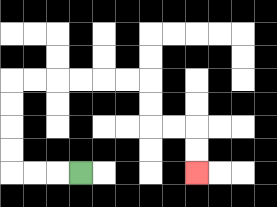{'start': '[3, 7]', 'end': '[8, 7]', 'path_directions': 'L,L,L,U,U,U,U,R,R,R,R,R,R,D,D,R,R,D,D', 'path_coordinates': '[[3, 7], [2, 7], [1, 7], [0, 7], [0, 6], [0, 5], [0, 4], [0, 3], [1, 3], [2, 3], [3, 3], [4, 3], [5, 3], [6, 3], [6, 4], [6, 5], [7, 5], [8, 5], [8, 6], [8, 7]]'}